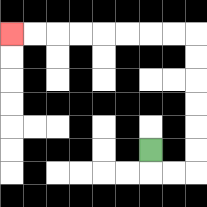{'start': '[6, 6]', 'end': '[0, 1]', 'path_directions': 'D,R,R,U,U,U,U,U,U,L,L,L,L,L,L,L,L', 'path_coordinates': '[[6, 6], [6, 7], [7, 7], [8, 7], [8, 6], [8, 5], [8, 4], [8, 3], [8, 2], [8, 1], [7, 1], [6, 1], [5, 1], [4, 1], [3, 1], [2, 1], [1, 1], [0, 1]]'}